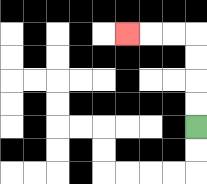{'start': '[8, 5]', 'end': '[5, 1]', 'path_directions': 'U,U,U,U,L,L,L', 'path_coordinates': '[[8, 5], [8, 4], [8, 3], [8, 2], [8, 1], [7, 1], [6, 1], [5, 1]]'}